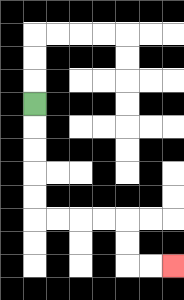{'start': '[1, 4]', 'end': '[7, 11]', 'path_directions': 'D,D,D,D,D,R,R,R,R,D,D,R,R', 'path_coordinates': '[[1, 4], [1, 5], [1, 6], [1, 7], [1, 8], [1, 9], [2, 9], [3, 9], [4, 9], [5, 9], [5, 10], [5, 11], [6, 11], [7, 11]]'}